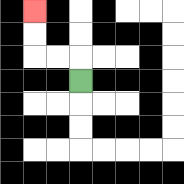{'start': '[3, 3]', 'end': '[1, 0]', 'path_directions': 'U,L,L,U,U', 'path_coordinates': '[[3, 3], [3, 2], [2, 2], [1, 2], [1, 1], [1, 0]]'}